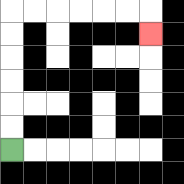{'start': '[0, 6]', 'end': '[6, 1]', 'path_directions': 'U,U,U,U,U,U,R,R,R,R,R,R,D', 'path_coordinates': '[[0, 6], [0, 5], [0, 4], [0, 3], [0, 2], [0, 1], [0, 0], [1, 0], [2, 0], [3, 0], [4, 0], [5, 0], [6, 0], [6, 1]]'}